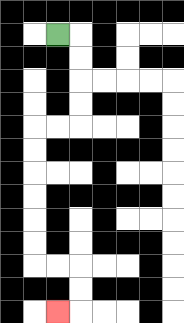{'start': '[2, 1]', 'end': '[2, 13]', 'path_directions': 'R,D,D,D,D,L,L,D,D,D,D,D,D,R,R,D,D,L', 'path_coordinates': '[[2, 1], [3, 1], [3, 2], [3, 3], [3, 4], [3, 5], [2, 5], [1, 5], [1, 6], [1, 7], [1, 8], [1, 9], [1, 10], [1, 11], [2, 11], [3, 11], [3, 12], [3, 13], [2, 13]]'}